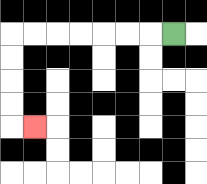{'start': '[7, 1]', 'end': '[1, 5]', 'path_directions': 'L,L,L,L,L,L,L,D,D,D,D,R', 'path_coordinates': '[[7, 1], [6, 1], [5, 1], [4, 1], [3, 1], [2, 1], [1, 1], [0, 1], [0, 2], [0, 3], [0, 4], [0, 5], [1, 5]]'}